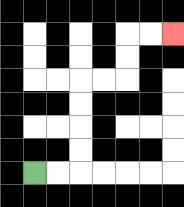{'start': '[1, 7]', 'end': '[7, 1]', 'path_directions': 'R,R,U,U,U,U,R,R,U,U,R,R', 'path_coordinates': '[[1, 7], [2, 7], [3, 7], [3, 6], [3, 5], [3, 4], [3, 3], [4, 3], [5, 3], [5, 2], [5, 1], [6, 1], [7, 1]]'}